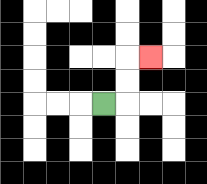{'start': '[4, 4]', 'end': '[6, 2]', 'path_directions': 'R,U,U,R', 'path_coordinates': '[[4, 4], [5, 4], [5, 3], [5, 2], [6, 2]]'}